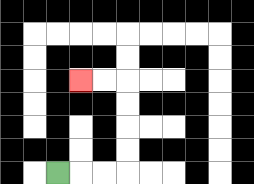{'start': '[2, 7]', 'end': '[3, 3]', 'path_directions': 'R,R,R,U,U,U,U,L,L', 'path_coordinates': '[[2, 7], [3, 7], [4, 7], [5, 7], [5, 6], [5, 5], [5, 4], [5, 3], [4, 3], [3, 3]]'}